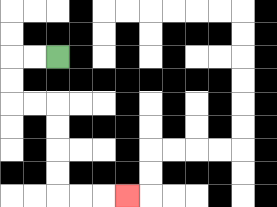{'start': '[2, 2]', 'end': '[5, 8]', 'path_directions': 'L,L,D,D,R,R,D,D,D,D,R,R,R', 'path_coordinates': '[[2, 2], [1, 2], [0, 2], [0, 3], [0, 4], [1, 4], [2, 4], [2, 5], [2, 6], [2, 7], [2, 8], [3, 8], [4, 8], [5, 8]]'}